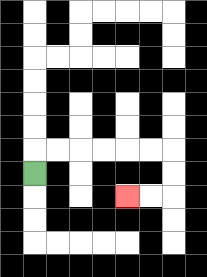{'start': '[1, 7]', 'end': '[5, 8]', 'path_directions': 'U,R,R,R,R,R,R,D,D,L,L', 'path_coordinates': '[[1, 7], [1, 6], [2, 6], [3, 6], [4, 6], [5, 6], [6, 6], [7, 6], [7, 7], [7, 8], [6, 8], [5, 8]]'}